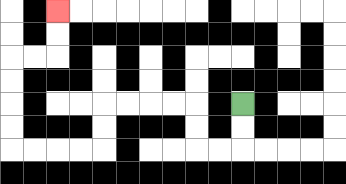{'start': '[10, 4]', 'end': '[2, 0]', 'path_directions': 'D,D,L,L,U,U,L,L,L,L,D,D,L,L,L,L,U,U,U,U,R,R,U,U', 'path_coordinates': '[[10, 4], [10, 5], [10, 6], [9, 6], [8, 6], [8, 5], [8, 4], [7, 4], [6, 4], [5, 4], [4, 4], [4, 5], [4, 6], [3, 6], [2, 6], [1, 6], [0, 6], [0, 5], [0, 4], [0, 3], [0, 2], [1, 2], [2, 2], [2, 1], [2, 0]]'}